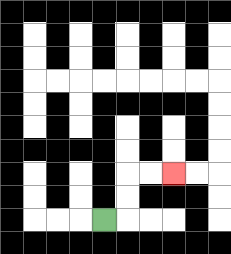{'start': '[4, 9]', 'end': '[7, 7]', 'path_directions': 'R,U,U,R,R', 'path_coordinates': '[[4, 9], [5, 9], [5, 8], [5, 7], [6, 7], [7, 7]]'}